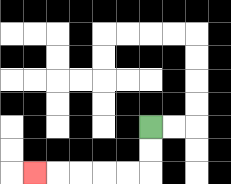{'start': '[6, 5]', 'end': '[1, 7]', 'path_directions': 'D,D,L,L,L,L,L', 'path_coordinates': '[[6, 5], [6, 6], [6, 7], [5, 7], [4, 7], [3, 7], [2, 7], [1, 7]]'}